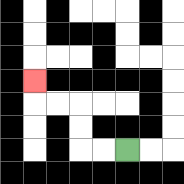{'start': '[5, 6]', 'end': '[1, 3]', 'path_directions': 'L,L,U,U,L,L,U', 'path_coordinates': '[[5, 6], [4, 6], [3, 6], [3, 5], [3, 4], [2, 4], [1, 4], [1, 3]]'}